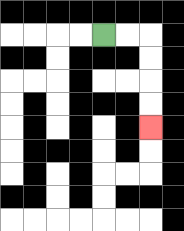{'start': '[4, 1]', 'end': '[6, 5]', 'path_directions': 'R,R,D,D,D,D', 'path_coordinates': '[[4, 1], [5, 1], [6, 1], [6, 2], [6, 3], [6, 4], [6, 5]]'}